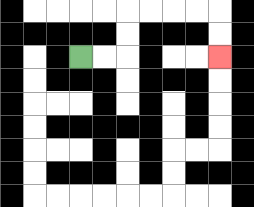{'start': '[3, 2]', 'end': '[9, 2]', 'path_directions': 'R,R,U,U,R,R,R,R,D,D', 'path_coordinates': '[[3, 2], [4, 2], [5, 2], [5, 1], [5, 0], [6, 0], [7, 0], [8, 0], [9, 0], [9, 1], [9, 2]]'}